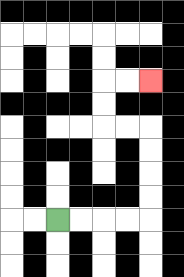{'start': '[2, 9]', 'end': '[6, 3]', 'path_directions': 'R,R,R,R,U,U,U,U,L,L,U,U,R,R', 'path_coordinates': '[[2, 9], [3, 9], [4, 9], [5, 9], [6, 9], [6, 8], [6, 7], [6, 6], [6, 5], [5, 5], [4, 5], [4, 4], [4, 3], [5, 3], [6, 3]]'}